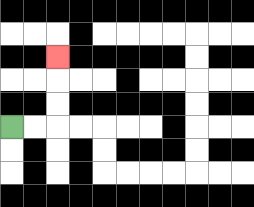{'start': '[0, 5]', 'end': '[2, 2]', 'path_directions': 'R,R,U,U,U', 'path_coordinates': '[[0, 5], [1, 5], [2, 5], [2, 4], [2, 3], [2, 2]]'}